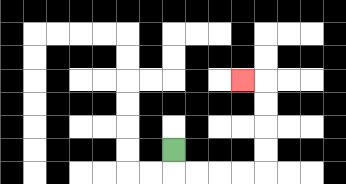{'start': '[7, 6]', 'end': '[10, 3]', 'path_directions': 'D,R,R,R,R,U,U,U,U,L', 'path_coordinates': '[[7, 6], [7, 7], [8, 7], [9, 7], [10, 7], [11, 7], [11, 6], [11, 5], [11, 4], [11, 3], [10, 3]]'}